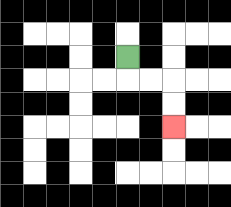{'start': '[5, 2]', 'end': '[7, 5]', 'path_directions': 'D,R,R,D,D', 'path_coordinates': '[[5, 2], [5, 3], [6, 3], [7, 3], [7, 4], [7, 5]]'}